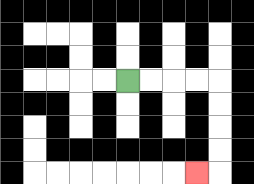{'start': '[5, 3]', 'end': '[8, 7]', 'path_directions': 'R,R,R,R,D,D,D,D,L', 'path_coordinates': '[[5, 3], [6, 3], [7, 3], [8, 3], [9, 3], [9, 4], [9, 5], [9, 6], [9, 7], [8, 7]]'}